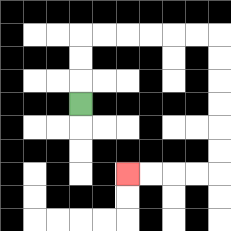{'start': '[3, 4]', 'end': '[5, 7]', 'path_directions': 'U,U,U,R,R,R,R,R,R,D,D,D,D,D,D,L,L,L,L', 'path_coordinates': '[[3, 4], [3, 3], [3, 2], [3, 1], [4, 1], [5, 1], [6, 1], [7, 1], [8, 1], [9, 1], [9, 2], [9, 3], [9, 4], [9, 5], [9, 6], [9, 7], [8, 7], [7, 7], [6, 7], [5, 7]]'}